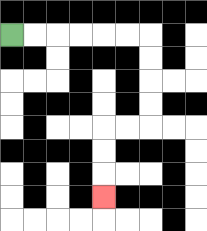{'start': '[0, 1]', 'end': '[4, 8]', 'path_directions': 'R,R,R,R,R,R,D,D,D,D,L,L,D,D,D', 'path_coordinates': '[[0, 1], [1, 1], [2, 1], [3, 1], [4, 1], [5, 1], [6, 1], [6, 2], [6, 3], [6, 4], [6, 5], [5, 5], [4, 5], [4, 6], [4, 7], [4, 8]]'}